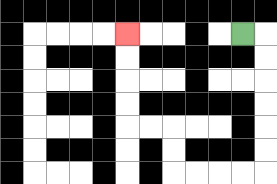{'start': '[10, 1]', 'end': '[5, 1]', 'path_directions': 'R,D,D,D,D,D,D,L,L,L,L,U,U,L,L,U,U,U,U', 'path_coordinates': '[[10, 1], [11, 1], [11, 2], [11, 3], [11, 4], [11, 5], [11, 6], [11, 7], [10, 7], [9, 7], [8, 7], [7, 7], [7, 6], [7, 5], [6, 5], [5, 5], [5, 4], [5, 3], [5, 2], [5, 1]]'}